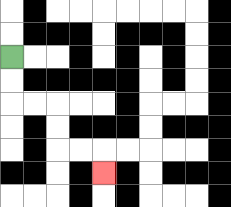{'start': '[0, 2]', 'end': '[4, 7]', 'path_directions': 'D,D,R,R,D,D,R,R,D', 'path_coordinates': '[[0, 2], [0, 3], [0, 4], [1, 4], [2, 4], [2, 5], [2, 6], [3, 6], [4, 6], [4, 7]]'}